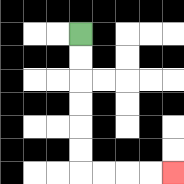{'start': '[3, 1]', 'end': '[7, 7]', 'path_directions': 'D,D,D,D,D,D,R,R,R,R', 'path_coordinates': '[[3, 1], [3, 2], [3, 3], [3, 4], [3, 5], [3, 6], [3, 7], [4, 7], [5, 7], [6, 7], [7, 7]]'}